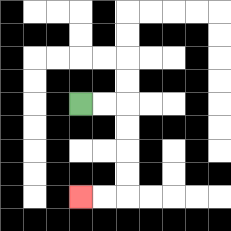{'start': '[3, 4]', 'end': '[3, 8]', 'path_directions': 'R,R,D,D,D,D,L,L', 'path_coordinates': '[[3, 4], [4, 4], [5, 4], [5, 5], [5, 6], [5, 7], [5, 8], [4, 8], [3, 8]]'}